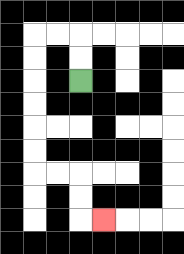{'start': '[3, 3]', 'end': '[4, 9]', 'path_directions': 'U,U,L,L,D,D,D,D,D,D,R,R,D,D,R', 'path_coordinates': '[[3, 3], [3, 2], [3, 1], [2, 1], [1, 1], [1, 2], [1, 3], [1, 4], [1, 5], [1, 6], [1, 7], [2, 7], [3, 7], [3, 8], [3, 9], [4, 9]]'}